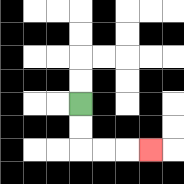{'start': '[3, 4]', 'end': '[6, 6]', 'path_directions': 'D,D,R,R,R', 'path_coordinates': '[[3, 4], [3, 5], [3, 6], [4, 6], [5, 6], [6, 6]]'}